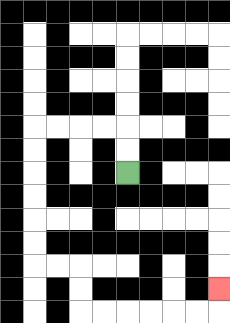{'start': '[5, 7]', 'end': '[9, 12]', 'path_directions': 'U,U,L,L,L,L,D,D,D,D,D,D,R,R,D,D,R,R,R,R,R,R,U', 'path_coordinates': '[[5, 7], [5, 6], [5, 5], [4, 5], [3, 5], [2, 5], [1, 5], [1, 6], [1, 7], [1, 8], [1, 9], [1, 10], [1, 11], [2, 11], [3, 11], [3, 12], [3, 13], [4, 13], [5, 13], [6, 13], [7, 13], [8, 13], [9, 13], [9, 12]]'}